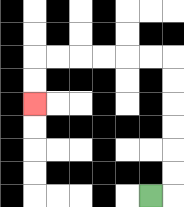{'start': '[6, 8]', 'end': '[1, 4]', 'path_directions': 'R,U,U,U,U,U,U,L,L,L,L,L,L,D,D', 'path_coordinates': '[[6, 8], [7, 8], [7, 7], [7, 6], [7, 5], [7, 4], [7, 3], [7, 2], [6, 2], [5, 2], [4, 2], [3, 2], [2, 2], [1, 2], [1, 3], [1, 4]]'}